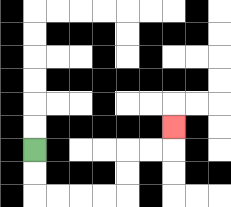{'start': '[1, 6]', 'end': '[7, 5]', 'path_directions': 'D,D,R,R,R,R,U,U,R,R,U', 'path_coordinates': '[[1, 6], [1, 7], [1, 8], [2, 8], [3, 8], [4, 8], [5, 8], [5, 7], [5, 6], [6, 6], [7, 6], [7, 5]]'}